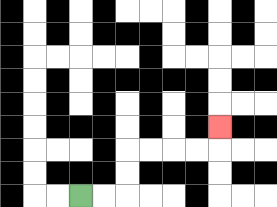{'start': '[3, 8]', 'end': '[9, 5]', 'path_directions': 'R,R,U,U,R,R,R,R,U', 'path_coordinates': '[[3, 8], [4, 8], [5, 8], [5, 7], [5, 6], [6, 6], [7, 6], [8, 6], [9, 6], [9, 5]]'}